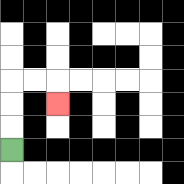{'start': '[0, 6]', 'end': '[2, 4]', 'path_directions': 'U,U,U,R,R,D', 'path_coordinates': '[[0, 6], [0, 5], [0, 4], [0, 3], [1, 3], [2, 3], [2, 4]]'}